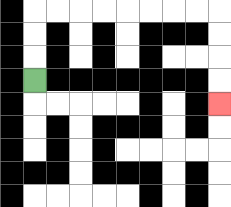{'start': '[1, 3]', 'end': '[9, 4]', 'path_directions': 'U,U,U,R,R,R,R,R,R,R,R,D,D,D,D', 'path_coordinates': '[[1, 3], [1, 2], [1, 1], [1, 0], [2, 0], [3, 0], [4, 0], [5, 0], [6, 0], [7, 0], [8, 0], [9, 0], [9, 1], [9, 2], [9, 3], [9, 4]]'}